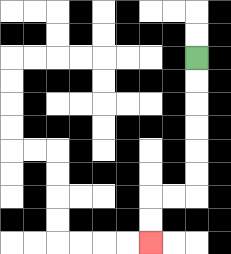{'start': '[8, 2]', 'end': '[6, 10]', 'path_directions': 'D,D,D,D,D,D,L,L,D,D', 'path_coordinates': '[[8, 2], [8, 3], [8, 4], [8, 5], [8, 6], [8, 7], [8, 8], [7, 8], [6, 8], [6, 9], [6, 10]]'}